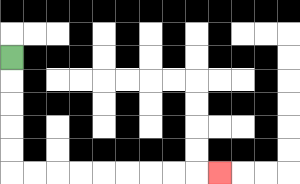{'start': '[0, 2]', 'end': '[9, 7]', 'path_directions': 'D,D,D,D,D,R,R,R,R,R,R,R,R,R', 'path_coordinates': '[[0, 2], [0, 3], [0, 4], [0, 5], [0, 6], [0, 7], [1, 7], [2, 7], [3, 7], [4, 7], [5, 7], [6, 7], [7, 7], [8, 7], [9, 7]]'}